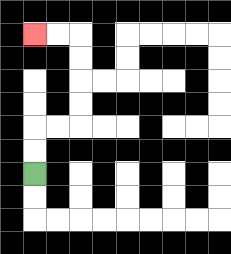{'start': '[1, 7]', 'end': '[1, 1]', 'path_directions': 'U,U,R,R,U,U,U,U,L,L', 'path_coordinates': '[[1, 7], [1, 6], [1, 5], [2, 5], [3, 5], [3, 4], [3, 3], [3, 2], [3, 1], [2, 1], [1, 1]]'}